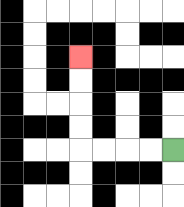{'start': '[7, 6]', 'end': '[3, 2]', 'path_directions': 'L,L,L,L,U,U,U,U', 'path_coordinates': '[[7, 6], [6, 6], [5, 6], [4, 6], [3, 6], [3, 5], [3, 4], [3, 3], [3, 2]]'}